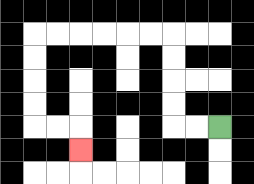{'start': '[9, 5]', 'end': '[3, 6]', 'path_directions': 'L,L,U,U,U,U,L,L,L,L,L,L,D,D,D,D,R,R,D', 'path_coordinates': '[[9, 5], [8, 5], [7, 5], [7, 4], [7, 3], [7, 2], [7, 1], [6, 1], [5, 1], [4, 1], [3, 1], [2, 1], [1, 1], [1, 2], [1, 3], [1, 4], [1, 5], [2, 5], [3, 5], [3, 6]]'}